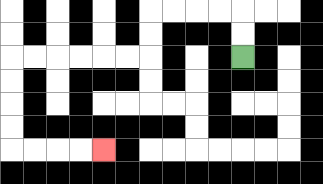{'start': '[10, 2]', 'end': '[4, 6]', 'path_directions': 'U,U,L,L,L,L,D,D,L,L,L,L,L,L,D,D,D,D,R,R,R,R', 'path_coordinates': '[[10, 2], [10, 1], [10, 0], [9, 0], [8, 0], [7, 0], [6, 0], [6, 1], [6, 2], [5, 2], [4, 2], [3, 2], [2, 2], [1, 2], [0, 2], [0, 3], [0, 4], [0, 5], [0, 6], [1, 6], [2, 6], [3, 6], [4, 6]]'}